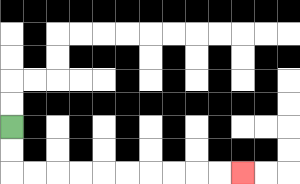{'start': '[0, 5]', 'end': '[10, 7]', 'path_directions': 'D,D,R,R,R,R,R,R,R,R,R,R', 'path_coordinates': '[[0, 5], [0, 6], [0, 7], [1, 7], [2, 7], [3, 7], [4, 7], [5, 7], [6, 7], [7, 7], [8, 7], [9, 7], [10, 7]]'}